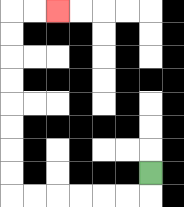{'start': '[6, 7]', 'end': '[2, 0]', 'path_directions': 'D,L,L,L,L,L,L,U,U,U,U,U,U,U,U,R,R', 'path_coordinates': '[[6, 7], [6, 8], [5, 8], [4, 8], [3, 8], [2, 8], [1, 8], [0, 8], [0, 7], [0, 6], [0, 5], [0, 4], [0, 3], [0, 2], [0, 1], [0, 0], [1, 0], [2, 0]]'}